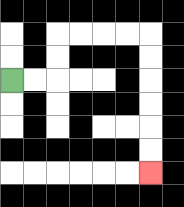{'start': '[0, 3]', 'end': '[6, 7]', 'path_directions': 'R,R,U,U,R,R,R,R,D,D,D,D,D,D', 'path_coordinates': '[[0, 3], [1, 3], [2, 3], [2, 2], [2, 1], [3, 1], [4, 1], [5, 1], [6, 1], [6, 2], [6, 3], [6, 4], [6, 5], [6, 6], [6, 7]]'}